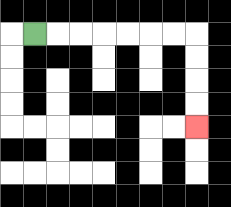{'start': '[1, 1]', 'end': '[8, 5]', 'path_directions': 'R,R,R,R,R,R,R,D,D,D,D', 'path_coordinates': '[[1, 1], [2, 1], [3, 1], [4, 1], [5, 1], [6, 1], [7, 1], [8, 1], [8, 2], [8, 3], [8, 4], [8, 5]]'}